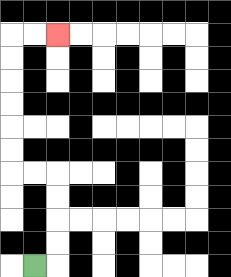{'start': '[1, 11]', 'end': '[2, 1]', 'path_directions': 'R,U,U,U,U,L,L,U,U,U,U,U,U,R,R', 'path_coordinates': '[[1, 11], [2, 11], [2, 10], [2, 9], [2, 8], [2, 7], [1, 7], [0, 7], [0, 6], [0, 5], [0, 4], [0, 3], [0, 2], [0, 1], [1, 1], [2, 1]]'}